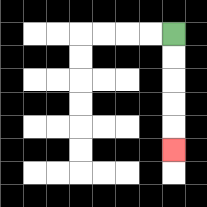{'start': '[7, 1]', 'end': '[7, 6]', 'path_directions': 'D,D,D,D,D', 'path_coordinates': '[[7, 1], [7, 2], [7, 3], [7, 4], [7, 5], [7, 6]]'}